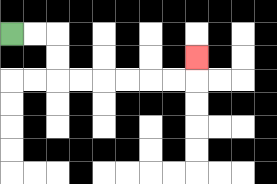{'start': '[0, 1]', 'end': '[8, 2]', 'path_directions': 'R,R,D,D,R,R,R,R,R,R,U', 'path_coordinates': '[[0, 1], [1, 1], [2, 1], [2, 2], [2, 3], [3, 3], [4, 3], [5, 3], [6, 3], [7, 3], [8, 3], [8, 2]]'}